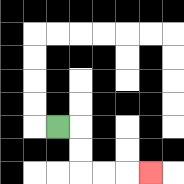{'start': '[2, 5]', 'end': '[6, 7]', 'path_directions': 'R,D,D,R,R,R', 'path_coordinates': '[[2, 5], [3, 5], [3, 6], [3, 7], [4, 7], [5, 7], [6, 7]]'}